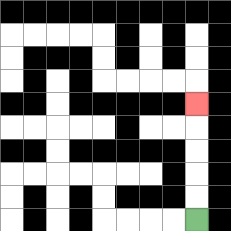{'start': '[8, 9]', 'end': '[8, 4]', 'path_directions': 'U,U,U,U,U', 'path_coordinates': '[[8, 9], [8, 8], [8, 7], [8, 6], [8, 5], [8, 4]]'}